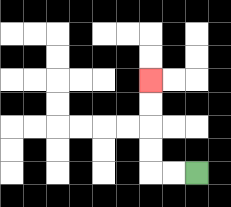{'start': '[8, 7]', 'end': '[6, 3]', 'path_directions': 'L,L,U,U,U,U', 'path_coordinates': '[[8, 7], [7, 7], [6, 7], [6, 6], [6, 5], [6, 4], [6, 3]]'}